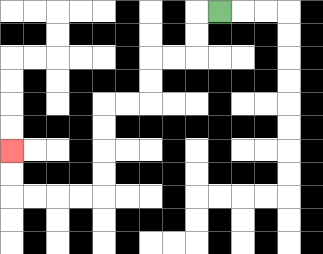{'start': '[9, 0]', 'end': '[0, 6]', 'path_directions': 'L,D,D,L,L,D,D,L,L,D,D,D,D,L,L,L,L,U,U', 'path_coordinates': '[[9, 0], [8, 0], [8, 1], [8, 2], [7, 2], [6, 2], [6, 3], [6, 4], [5, 4], [4, 4], [4, 5], [4, 6], [4, 7], [4, 8], [3, 8], [2, 8], [1, 8], [0, 8], [0, 7], [0, 6]]'}